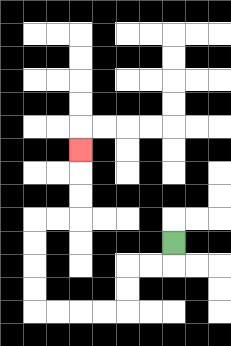{'start': '[7, 10]', 'end': '[3, 6]', 'path_directions': 'D,L,L,D,D,L,L,L,L,U,U,U,U,R,R,U,U,U', 'path_coordinates': '[[7, 10], [7, 11], [6, 11], [5, 11], [5, 12], [5, 13], [4, 13], [3, 13], [2, 13], [1, 13], [1, 12], [1, 11], [1, 10], [1, 9], [2, 9], [3, 9], [3, 8], [3, 7], [3, 6]]'}